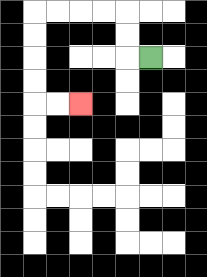{'start': '[6, 2]', 'end': '[3, 4]', 'path_directions': 'L,U,U,L,L,L,L,D,D,D,D,R,R', 'path_coordinates': '[[6, 2], [5, 2], [5, 1], [5, 0], [4, 0], [3, 0], [2, 0], [1, 0], [1, 1], [1, 2], [1, 3], [1, 4], [2, 4], [3, 4]]'}